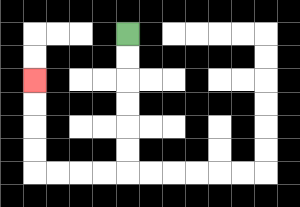{'start': '[5, 1]', 'end': '[1, 3]', 'path_directions': 'D,D,D,D,D,D,L,L,L,L,U,U,U,U', 'path_coordinates': '[[5, 1], [5, 2], [5, 3], [5, 4], [5, 5], [5, 6], [5, 7], [4, 7], [3, 7], [2, 7], [1, 7], [1, 6], [1, 5], [1, 4], [1, 3]]'}